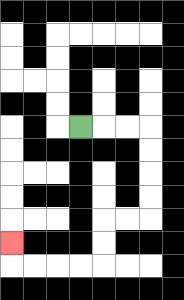{'start': '[3, 5]', 'end': '[0, 10]', 'path_directions': 'R,R,R,D,D,D,D,L,L,D,D,L,L,L,L,U', 'path_coordinates': '[[3, 5], [4, 5], [5, 5], [6, 5], [6, 6], [6, 7], [6, 8], [6, 9], [5, 9], [4, 9], [4, 10], [4, 11], [3, 11], [2, 11], [1, 11], [0, 11], [0, 10]]'}